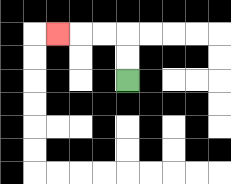{'start': '[5, 3]', 'end': '[2, 1]', 'path_directions': 'U,U,L,L,L', 'path_coordinates': '[[5, 3], [5, 2], [5, 1], [4, 1], [3, 1], [2, 1]]'}